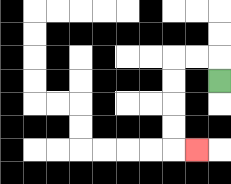{'start': '[9, 3]', 'end': '[8, 6]', 'path_directions': 'U,L,L,D,D,D,D,R', 'path_coordinates': '[[9, 3], [9, 2], [8, 2], [7, 2], [7, 3], [7, 4], [7, 5], [7, 6], [8, 6]]'}